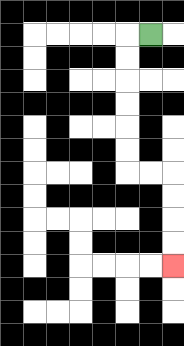{'start': '[6, 1]', 'end': '[7, 11]', 'path_directions': 'L,D,D,D,D,D,D,R,R,D,D,D,D', 'path_coordinates': '[[6, 1], [5, 1], [5, 2], [5, 3], [5, 4], [5, 5], [5, 6], [5, 7], [6, 7], [7, 7], [7, 8], [7, 9], [7, 10], [7, 11]]'}